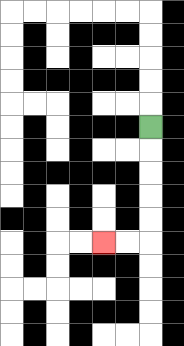{'start': '[6, 5]', 'end': '[4, 10]', 'path_directions': 'D,D,D,D,D,L,L', 'path_coordinates': '[[6, 5], [6, 6], [6, 7], [6, 8], [6, 9], [6, 10], [5, 10], [4, 10]]'}